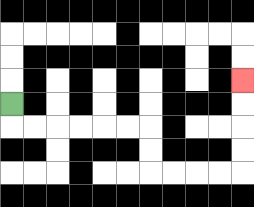{'start': '[0, 4]', 'end': '[10, 3]', 'path_directions': 'D,R,R,R,R,R,R,D,D,R,R,R,R,U,U,U,U', 'path_coordinates': '[[0, 4], [0, 5], [1, 5], [2, 5], [3, 5], [4, 5], [5, 5], [6, 5], [6, 6], [6, 7], [7, 7], [8, 7], [9, 7], [10, 7], [10, 6], [10, 5], [10, 4], [10, 3]]'}